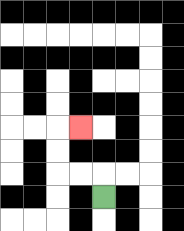{'start': '[4, 8]', 'end': '[3, 5]', 'path_directions': 'U,L,L,U,U,R', 'path_coordinates': '[[4, 8], [4, 7], [3, 7], [2, 7], [2, 6], [2, 5], [3, 5]]'}